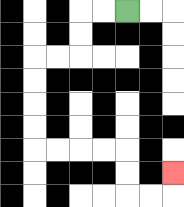{'start': '[5, 0]', 'end': '[7, 7]', 'path_directions': 'L,L,D,D,L,L,D,D,D,D,R,R,R,R,D,D,R,R,U', 'path_coordinates': '[[5, 0], [4, 0], [3, 0], [3, 1], [3, 2], [2, 2], [1, 2], [1, 3], [1, 4], [1, 5], [1, 6], [2, 6], [3, 6], [4, 6], [5, 6], [5, 7], [5, 8], [6, 8], [7, 8], [7, 7]]'}